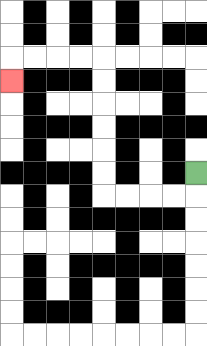{'start': '[8, 7]', 'end': '[0, 3]', 'path_directions': 'D,L,L,L,L,U,U,U,U,U,U,L,L,L,L,D', 'path_coordinates': '[[8, 7], [8, 8], [7, 8], [6, 8], [5, 8], [4, 8], [4, 7], [4, 6], [4, 5], [4, 4], [4, 3], [4, 2], [3, 2], [2, 2], [1, 2], [0, 2], [0, 3]]'}